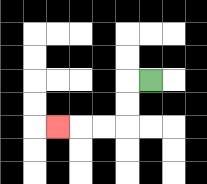{'start': '[6, 3]', 'end': '[2, 5]', 'path_directions': 'L,D,D,L,L,L', 'path_coordinates': '[[6, 3], [5, 3], [5, 4], [5, 5], [4, 5], [3, 5], [2, 5]]'}